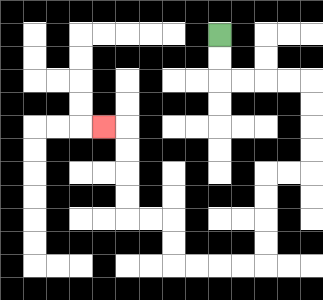{'start': '[9, 1]', 'end': '[4, 5]', 'path_directions': 'D,D,R,R,R,R,D,D,D,D,L,L,D,D,D,D,L,L,L,L,U,U,L,L,U,U,U,U,L', 'path_coordinates': '[[9, 1], [9, 2], [9, 3], [10, 3], [11, 3], [12, 3], [13, 3], [13, 4], [13, 5], [13, 6], [13, 7], [12, 7], [11, 7], [11, 8], [11, 9], [11, 10], [11, 11], [10, 11], [9, 11], [8, 11], [7, 11], [7, 10], [7, 9], [6, 9], [5, 9], [5, 8], [5, 7], [5, 6], [5, 5], [4, 5]]'}